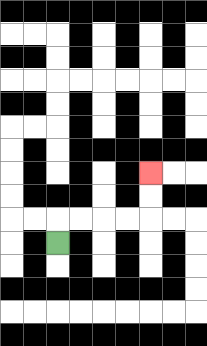{'start': '[2, 10]', 'end': '[6, 7]', 'path_directions': 'U,R,R,R,R,U,U', 'path_coordinates': '[[2, 10], [2, 9], [3, 9], [4, 9], [5, 9], [6, 9], [6, 8], [6, 7]]'}